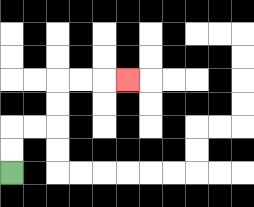{'start': '[0, 7]', 'end': '[5, 3]', 'path_directions': 'U,U,R,R,U,U,R,R,R', 'path_coordinates': '[[0, 7], [0, 6], [0, 5], [1, 5], [2, 5], [2, 4], [2, 3], [3, 3], [4, 3], [5, 3]]'}